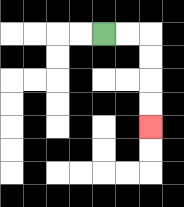{'start': '[4, 1]', 'end': '[6, 5]', 'path_directions': 'R,R,D,D,D,D', 'path_coordinates': '[[4, 1], [5, 1], [6, 1], [6, 2], [6, 3], [6, 4], [6, 5]]'}